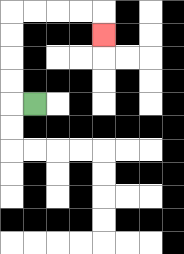{'start': '[1, 4]', 'end': '[4, 1]', 'path_directions': 'L,U,U,U,U,R,R,R,R,D', 'path_coordinates': '[[1, 4], [0, 4], [0, 3], [0, 2], [0, 1], [0, 0], [1, 0], [2, 0], [3, 0], [4, 0], [4, 1]]'}